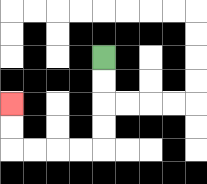{'start': '[4, 2]', 'end': '[0, 4]', 'path_directions': 'D,D,D,D,L,L,L,L,U,U', 'path_coordinates': '[[4, 2], [4, 3], [4, 4], [4, 5], [4, 6], [3, 6], [2, 6], [1, 6], [0, 6], [0, 5], [0, 4]]'}